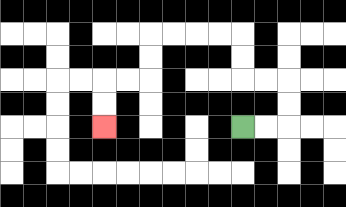{'start': '[10, 5]', 'end': '[4, 5]', 'path_directions': 'R,R,U,U,L,L,U,U,L,L,L,L,D,D,L,L,D,D', 'path_coordinates': '[[10, 5], [11, 5], [12, 5], [12, 4], [12, 3], [11, 3], [10, 3], [10, 2], [10, 1], [9, 1], [8, 1], [7, 1], [6, 1], [6, 2], [6, 3], [5, 3], [4, 3], [4, 4], [4, 5]]'}